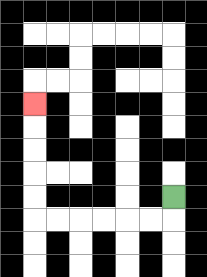{'start': '[7, 8]', 'end': '[1, 4]', 'path_directions': 'D,L,L,L,L,L,L,U,U,U,U,U', 'path_coordinates': '[[7, 8], [7, 9], [6, 9], [5, 9], [4, 9], [3, 9], [2, 9], [1, 9], [1, 8], [1, 7], [1, 6], [1, 5], [1, 4]]'}